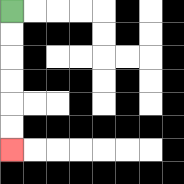{'start': '[0, 0]', 'end': '[0, 6]', 'path_directions': 'D,D,D,D,D,D', 'path_coordinates': '[[0, 0], [0, 1], [0, 2], [0, 3], [0, 4], [0, 5], [0, 6]]'}